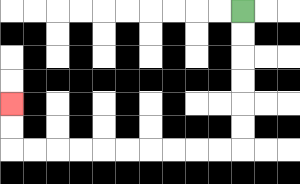{'start': '[10, 0]', 'end': '[0, 4]', 'path_directions': 'D,D,D,D,D,D,L,L,L,L,L,L,L,L,L,L,U,U', 'path_coordinates': '[[10, 0], [10, 1], [10, 2], [10, 3], [10, 4], [10, 5], [10, 6], [9, 6], [8, 6], [7, 6], [6, 6], [5, 6], [4, 6], [3, 6], [2, 6], [1, 6], [0, 6], [0, 5], [0, 4]]'}